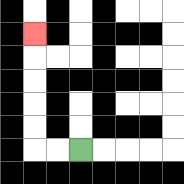{'start': '[3, 6]', 'end': '[1, 1]', 'path_directions': 'L,L,U,U,U,U,U', 'path_coordinates': '[[3, 6], [2, 6], [1, 6], [1, 5], [1, 4], [1, 3], [1, 2], [1, 1]]'}